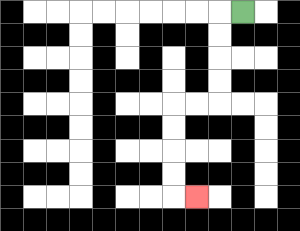{'start': '[10, 0]', 'end': '[8, 8]', 'path_directions': 'L,D,D,D,D,L,L,D,D,D,D,R', 'path_coordinates': '[[10, 0], [9, 0], [9, 1], [9, 2], [9, 3], [9, 4], [8, 4], [7, 4], [7, 5], [7, 6], [7, 7], [7, 8], [8, 8]]'}